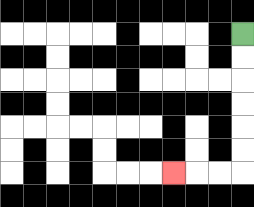{'start': '[10, 1]', 'end': '[7, 7]', 'path_directions': 'D,D,D,D,D,D,L,L,L', 'path_coordinates': '[[10, 1], [10, 2], [10, 3], [10, 4], [10, 5], [10, 6], [10, 7], [9, 7], [8, 7], [7, 7]]'}